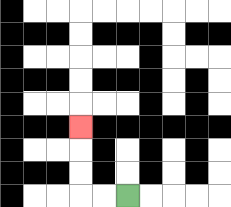{'start': '[5, 8]', 'end': '[3, 5]', 'path_directions': 'L,L,U,U,U', 'path_coordinates': '[[5, 8], [4, 8], [3, 8], [3, 7], [3, 6], [3, 5]]'}